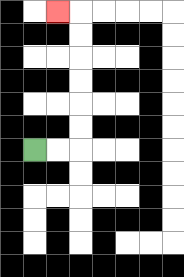{'start': '[1, 6]', 'end': '[2, 0]', 'path_directions': 'R,R,U,U,U,U,U,U,L', 'path_coordinates': '[[1, 6], [2, 6], [3, 6], [3, 5], [3, 4], [3, 3], [3, 2], [3, 1], [3, 0], [2, 0]]'}